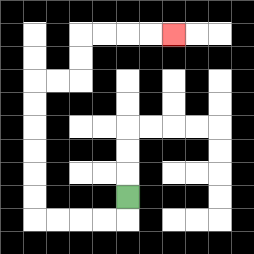{'start': '[5, 8]', 'end': '[7, 1]', 'path_directions': 'D,L,L,L,L,U,U,U,U,U,U,R,R,U,U,R,R,R,R', 'path_coordinates': '[[5, 8], [5, 9], [4, 9], [3, 9], [2, 9], [1, 9], [1, 8], [1, 7], [1, 6], [1, 5], [1, 4], [1, 3], [2, 3], [3, 3], [3, 2], [3, 1], [4, 1], [5, 1], [6, 1], [7, 1]]'}